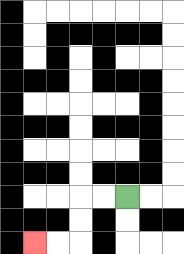{'start': '[5, 8]', 'end': '[1, 10]', 'path_directions': 'L,L,D,D,L,L', 'path_coordinates': '[[5, 8], [4, 8], [3, 8], [3, 9], [3, 10], [2, 10], [1, 10]]'}